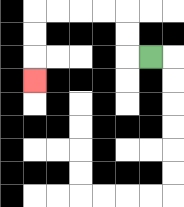{'start': '[6, 2]', 'end': '[1, 3]', 'path_directions': 'L,U,U,L,L,L,L,D,D,D', 'path_coordinates': '[[6, 2], [5, 2], [5, 1], [5, 0], [4, 0], [3, 0], [2, 0], [1, 0], [1, 1], [1, 2], [1, 3]]'}